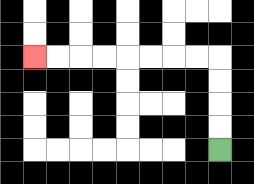{'start': '[9, 6]', 'end': '[1, 2]', 'path_directions': 'U,U,U,U,L,L,L,L,L,L,L,L', 'path_coordinates': '[[9, 6], [9, 5], [9, 4], [9, 3], [9, 2], [8, 2], [7, 2], [6, 2], [5, 2], [4, 2], [3, 2], [2, 2], [1, 2]]'}